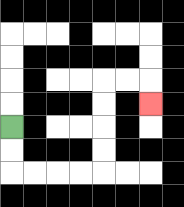{'start': '[0, 5]', 'end': '[6, 4]', 'path_directions': 'D,D,R,R,R,R,U,U,U,U,R,R,D', 'path_coordinates': '[[0, 5], [0, 6], [0, 7], [1, 7], [2, 7], [3, 7], [4, 7], [4, 6], [4, 5], [4, 4], [4, 3], [5, 3], [6, 3], [6, 4]]'}